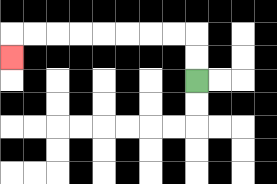{'start': '[8, 3]', 'end': '[0, 2]', 'path_directions': 'U,U,L,L,L,L,L,L,L,L,D', 'path_coordinates': '[[8, 3], [8, 2], [8, 1], [7, 1], [6, 1], [5, 1], [4, 1], [3, 1], [2, 1], [1, 1], [0, 1], [0, 2]]'}